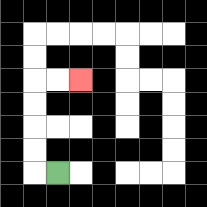{'start': '[2, 7]', 'end': '[3, 3]', 'path_directions': 'L,U,U,U,U,R,R', 'path_coordinates': '[[2, 7], [1, 7], [1, 6], [1, 5], [1, 4], [1, 3], [2, 3], [3, 3]]'}